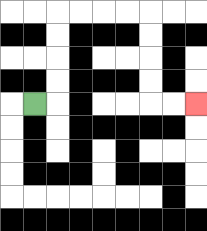{'start': '[1, 4]', 'end': '[8, 4]', 'path_directions': 'R,U,U,U,U,R,R,R,R,D,D,D,D,R,R', 'path_coordinates': '[[1, 4], [2, 4], [2, 3], [2, 2], [2, 1], [2, 0], [3, 0], [4, 0], [5, 0], [6, 0], [6, 1], [6, 2], [6, 3], [6, 4], [7, 4], [8, 4]]'}